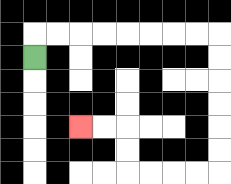{'start': '[1, 2]', 'end': '[3, 5]', 'path_directions': 'U,R,R,R,R,R,R,R,R,D,D,D,D,D,D,L,L,L,L,U,U,L,L', 'path_coordinates': '[[1, 2], [1, 1], [2, 1], [3, 1], [4, 1], [5, 1], [6, 1], [7, 1], [8, 1], [9, 1], [9, 2], [9, 3], [9, 4], [9, 5], [9, 6], [9, 7], [8, 7], [7, 7], [6, 7], [5, 7], [5, 6], [5, 5], [4, 5], [3, 5]]'}